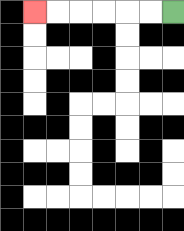{'start': '[7, 0]', 'end': '[1, 0]', 'path_directions': 'L,L,L,L,L,L', 'path_coordinates': '[[7, 0], [6, 0], [5, 0], [4, 0], [3, 0], [2, 0], [1, 0]]'}